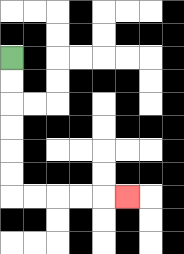{'start': '[0, 2]', 'end': '[5, 8]', 'path_directions': 'D,D,D,D,D,D,R,R,R,R,R', 'path_coordinates': '[[0, 2], [0, 3], [0, 4], [0, 5], [0, 6], [0, 7], [0, 8], [1, 8], [2, 8], [3, 8], [4, 8], [5, 8]]'}